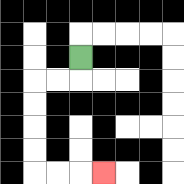{'start': '[3, 2]', 'end': '[4, 7]', 'path_directions': 'D,L,L,D,D,D,D,R,R,R', 'path_coordinates': '[[3, 2], [3, 3], [2, 3], [1, 3], [1, 4], [1, 5], [1, 6], [1, 7], [2, 7], [3, 7], [4, 7]]'}